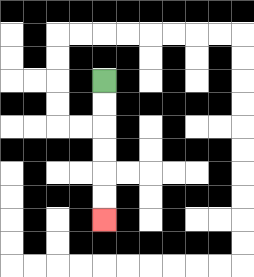{'start': '[4, 3]', 'end': '[4, 9]', 'path_directions': 'D,D,D,D,D,D', 'path_coordinates': '[[4, 3], [4, 4], [4, 5], [4, 6], [4, 7], [4, 8], [4, 9]]'}